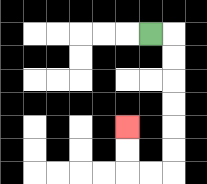{'start': '[6, 1]', 'end': '[5, 5]', 'path_directions': 'R,D,D,D,D,D,D,L,L,U,U', 'path_coordinates': '[[6, 1], [7, 1], [7, 2], [7, 3], [7, 4], [7, 5], [7, 6], [7, 7], [6, 7], [5, 7], [5, 6], [5, 5]]'}